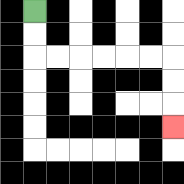{'start': '[1, 0]', 'end': '[7, 5]', 'path_directions': 'D,D,R,R,R,R,R,R,D,D,D', 'path_coordinates': '[[1, 0], [1, 1], [1, 2], [2, 2], [3, 2], [4, 2], [5, 2], [6, 2], [7, 2], [7, 3], [7, 4], [7, 5]]'}